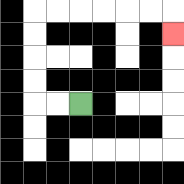{'start': '[3, 4]', 'end': '[7, 1]', 'path_directions': 'L,L,U,U,U,U,R,R,R,R,R,R,D', 'path_coordinates': '[[3, 4], [2, 4], [1, 4], [1, 3], [1, 2], [1, 1], [1, 0], [2, 0], [3, 0], [4, 0], [5, 0], [6, 0], [7, 0], [7, 1]]'}